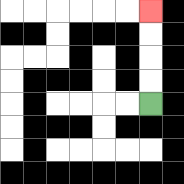{'start': '[6, 4]', 'end': '[6, 0]', 'path_directions': 'U,U,U,U', 'path_coordinates': '[[6, 4], [6, 3], [6, 2], [6, 1], [6, 0]]'}